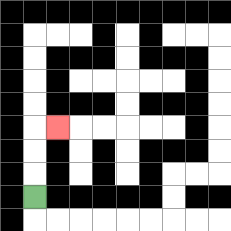{'start': '[1, 8]', 'end': '[2, 5]', 'path_directions': 'U,U,U,R', 'path_coordinates': '[[1, 8], [1, 7], [1, 6], [1, 5], [2, 5]]'}